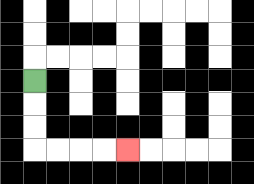{'start': '[1, 3]', 'end': '[5, 6]', 'path_directions': 'D,D,D,R,R,R,R', 'path_coordinates': '[[1, 3], [1, 4], [1, 5], [1, 6], [2, 6], [3, 6], [4, 6], [5, 6]]'}